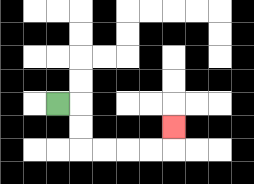{'start': '[2, 4]', 'end': '[7, 5]', 'path_directions': 'R,D,D,R,R,R,R,U', 'path_coordinates': '[[2, 4], [3, 4], [3, 5], [3, 6], [4, 6], [5, 6], [6, 6], [7, 6], [7, 5]]'}